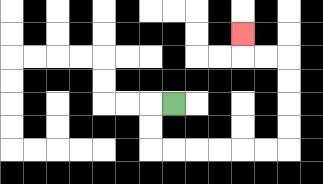{'start': '[7, 4]', 'end': '[10, 1]', 'path_directions': 'L,D,D,R,R,R,R,R,R,U,U,U,U,L,L,U', 'path_coordinates': '[[7, 4], [6, 4], [6, 5], [6, 6], [7, 6], [8, 6], [9, 6], [10, 6], [11, 6], [12, 6], [12, 5], [12, 4], [12, 3], [12, 2], [11, 2], [10, 2], [10, 1]]'}